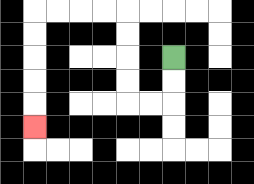{'start': '[7, 2]', 'end': '[1, 5]', 'path_directions': 'D,D,L,L,U,U,U,U,L,L,L,L,D,D,D,D,D', 'path_coordinates': '[[7, 2], [7, 3], [7, 4], [6, 4], [5, 4], [5, 3], [5, 2], [5, 1], [5, 0], [4, 0], [3, 0], [2, 0], [1, 0], [1, 1], [1, 2], [1, 3], [1, 4], [1, 5]]'}